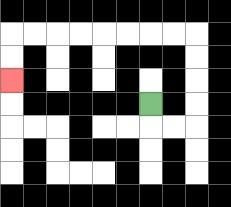{'start': '[6, 4]', 'end': '[0, 3]', 'path_directions': 'D,R,R,U,U,U,U,L,L,L,L,L,L,L,L,D,D', 'path_coordinates': '[[6, 4], [6, 5], [7, 5], [8, 5], [8, 4], [8, 3], [8, 2], [8, 1], [7, 1], [6, 1], [5, 1], [4, 1], [3, 1], [2, 1], [1, 1], [0, 1], [0, 2], [0, 3]]'}